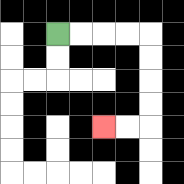{'start': '[2, 1]', 'end': '[4, 5]', 'path_directions': 'R,R,R,R,D,D,D,D,L,L', 'path_coordinates': '[[2, 1], [3, 1], [4, 1], [5, 1], [6, 1], [6, 2], [6, 3], [6, 4], [6, 5], [5, 5], [4, 5]]'}